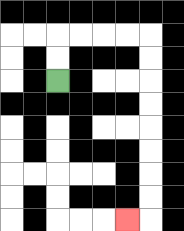{'start': '[2, 3]', 'end': '[5, 9]', 'path_directions': 'U,U,R,R,R,R,D,D,D,D,D,D,D,D,L', 'path_coordinates': '[[2, 3], [2, 2], [2, 1], [3, 1], [4, 1], [5, 1], [6, 1], [6, 2], [6, 3], [6, 4], [6, 5], [6, 6], [6, 7], [6, 8], [6, 9], [5, 9]]'}